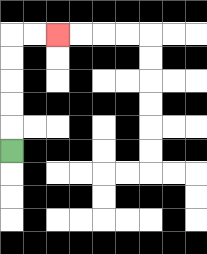{'start': '[0, 6]', 'end': '[2, 1]', 'path_directions': 'U,U,U,U,U,R,R', 'path_coordinates': '[[0, 6], [0, 5], [0, 4], [0, 3], [0, 2], [0, 1], [1, 1], [2, 1]]'}